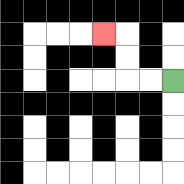{'start': '[7, 3]', 'end': '[4, 1]', 'path_directions': 'L,L,U,U,L', 'path_coordinates': '[[7, 3], [6, 3], [5, 3], [5, 2], [5, 1], [4, 1]]'}